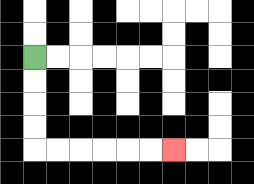{'start': '[1, 2]', 'end': '[7, 6]', 'path_directions': 'D,D,D,D,R,R,R,R,R,R', 'path_coordinates': '[[1, 2], [1, 3], [1, 4], [1, 5], [1, 6], [2, 6], [3, 6], [4, 6], [5, 6], [6, 6], [7, 6]]'}